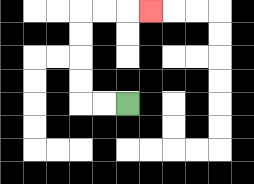{'start': '[5, 4]', 'end': '[6, 0]', 'path_directions': 'L,L,U,U,U,U,R,R,R', 'path_coordinates': '[[5, 4], [4, 4], [3, 4], [3, 3], [3, 2], [3, 1], [3, 0], [4, 0], [5, 0], [6, 0]]'}